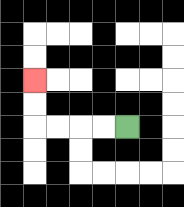{'start': '[5, 5]', 'end': '[1, 3]', 'path_directions': 'L,L,L,L,U,U', 'path_coordinates': '[[5, 5], [4, 5], [3, 5], [2, 5], [1, 5], [1, 4], [1, 3]]'}